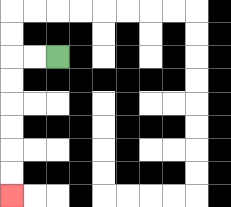{'start': '[2, 2]', 'end': '[0, 8]', 'path_directions': 'L,L,D,D,D,D,D,D', 'path_coordinates': '[[2, 2], [1, 2], [0, 2], [0, 3], [0, 4], [0, 5], [0, 6], [0, 7], [0, 8]]'}